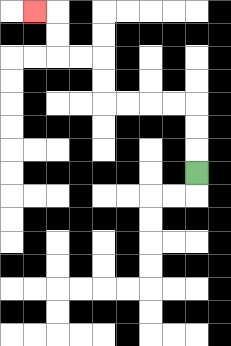{'start': '[8, 7]', 'end': '[1, 0]', 'path_directions': 'U,U,U,L,L,L,L,U,U,L,L,U,U,L', 'path_coordinates': '[[8, 7], [8, 6], [8, 5], [8, 4], [7, 4], [6, 4], [5, 4], [4, 4], [4, 3], [4, 2], [3, 2], [2, 2], [2, 1], [2, 0], [1, 0]]'}